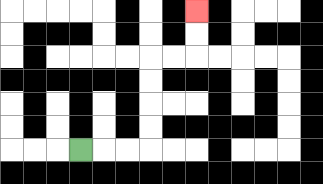{'start': '[3, 6]', 'end': '[8, 0]', 'path_directions': 'R,R,R,U,U,U,U,R,R,U,U', 'path_coordinates': '[[3, 6], [4, 6], [5, 6], [6, 6], [6, 5], [6, 4], [6, 3], [6, 2], [7, 2], [8, 2], [8, 1], [8, 0]]'}